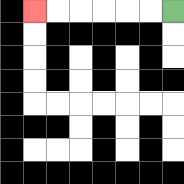{'start': '[7, 0]', 'end': '[1, 0]', 'path_directions': 'L,L,L,L,L,L', 'path_coordinates': '[[7, 0], [6, 0], [5, 0], [4, 0], [3, 0], [2, 0], [1, 0]]'}